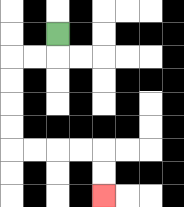{'start': '[2, 1]', 'end': '[4, 8]', 'path_directions': 'D,L,L,D,D,D,D,R,R,R,R,D,D', 'path_coordinates': '[[2, 1], [2, 2], [1, 2], [0, 2], [0, 3], [0, 4], [0, 5], [0, 6], [1, 6], [2, 6], [3, 6], [4, 6], [4, 7], [4, 8]]'}